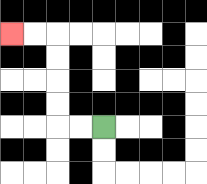{'start': '[4, 5]', 'end': '[0, 1]', 'path_directions': 'L,L,U,U,U,U,L,L', 'path_coordinates': '[[4, 5], [3, 5], [2, 5], [2, 4], [2, 3], [2, 2], [2, 1], [1, 1], [0, 1]]'}